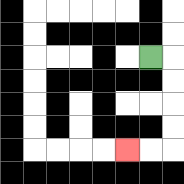{'start': '[6, 2]', 'end': '[5, 6]', 'path_directions': 'R,D,D,D,D,L,L', 'path_coordinates': '[[6, 2], [7, 2], [7, 3], [7, 4], [7, 5], [7, 6], [6, 6], [5, 6]]'}